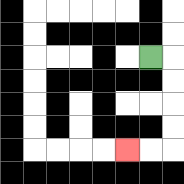{'start': '[6, 2]', 'end': '[5, 6]', 'path_directions': 'R,D,D,D,D,L,L', 'path_coordinates': '[[6, 2], [7, 2], [7, 3], [7, 4], [7, 5], [7, 6], [6, 6], [5, 6]]'}